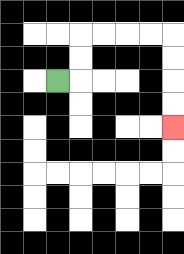{'start': '[2, 3]', 'end': '[7, 5]', 'path_directions': 'R,U,U,R,R,R,R,D,D,D,D', 'path_coordinates': '[[2, 3], [3, 3], [3, 2], [3, 1], [4, 1], [5, 1], [6, 1], [7, 1], [7, 2], [7, 3], [7, 4], [7, 5]]'}